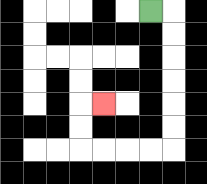{'start': '[6, 0]', 'end': '[4, 4]', 'path_directions': 'R,D,D,D,D,D,D,L,L,L,L,U,U,R', 'path_coordinates': '[[6, 0], [7, 0], [7, 1], [7, 2], [7, 3], [7, 4], [7, 5], [7, 6], [6, 6], [5, 6], [4, 6], [3, 6], [3, 5], [3, 4], [4, 4]]'}